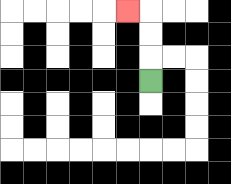{'start': '[6, 3]', 'end': '[5, 0]', 'path_directions': 'U,U,U,L', 'path_coordinates': '[[6, 3], [6, 2], [6, 1], [6, 0], [5, 0]]'}